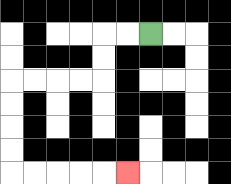{'start': '[6, 1]', 'end': '[5, 7]', 'path_directions': 'L,L,D,D,L,L,L,L,D,D,D,D,R,R,R,R,R', 'path_coordinates': '[[6, 1], [5, 1], [4, 1], [4, 2], [4, 3], [3, 3], [2, 3], [1, 3], [0, 3], [0, 4], [0, 5], [0, 6], [0, 7], [1, 7], [2, 7], [3, 7], [4, 7], [5, 7]]'}